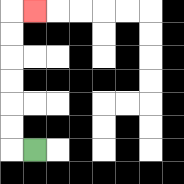{'start': '[1, 6]', 'end': '[1, 0]', 'path_directions': 'L,U,U,U,U,U,U,R', 'path_coordinates': '[[1, 6], [0, 6], [0, 5], [0, 4], [0, 3], [0, 2], [0, 1], [0, 0], [1, 0]]'}